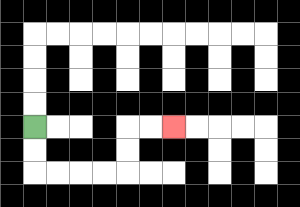{'start': '[1, 5]', 'end': '[7, 5]', 'path_directions': 'D,D,R,R,R,R,U,U,R,R', 'path_coordinates': '[[1, 5], [1, 6], [1, 7], [2, 7], [3, 7], [4, 7], [5, 7], [5, 6], [5, 5], [6, 5], [7, 5]]'}